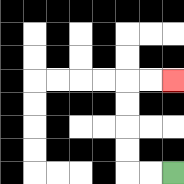{'start': '[7, 7]', 'end': '[7, 3]', 'path_directions': 'L,L,U,U,U,U,R,R', 'path_coordinates': '[[7, 7], [6, 7], [5, 7], [5, 6], [5, 5], [5, 4], [5, 3], [6, 3], [7, 3]]'}